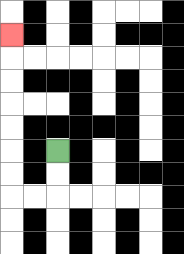{'start': '[2, 6]', 'end': '[0, 1]', 'path_directions': 'D,D,L,L,U,U,U,U,U,U,U', 'path_coordinates': '[[2, 6], [2, 7], [2, 8], [1, 8], [0, 8], [0, 7], [0, 6], [0, 5], [0, 4], [0, 3], [0, 2], [0, 1]]'}